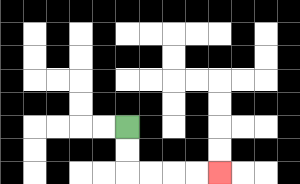{'start': '[5, 5]', 'end': '[9, 7]', 'path_directions': 'D,D,R,R,R,R', 'path_coordinates': '[[5, 5], [5, 6], [5, 7], [6, 7], [7, 7], [8, 7], [9, 7]]'}